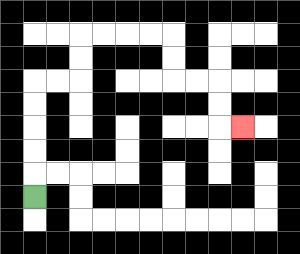{'start': '[1, 8]', 'end': '[10, 5]', 'path_directions': 'U,U,U,U,U,R,R,U,U,R,R,R,R,D,D,R,R,D,D,R', 'path_coordinates': '[[1, 8], [1, 7], [1, 6], [1, 5], [1, 4], [1, 3], [2, 3], [3, 3], [3, 2], [3, 1], [4, 1], [5, 1], [6, 1], [7, 1], [7, 2], [7, 3], [8, 3], [9, 3], [9, 4], [9, 5], [10, 5]]'}